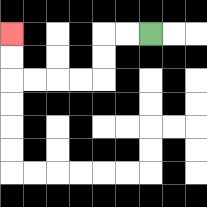{'start': '[6, 1]', 'end': '[0, 1]', 'path_directions': 'L,L,D,D,L,L,L,L,U,U', 'path_coordinates': '[[6, 1], [5, 1], [4, 1], [4, 2], [4, 3], [3, 3], [2, 3], [1, 3], [0, 3], [0, 2], [0, 1]]'}